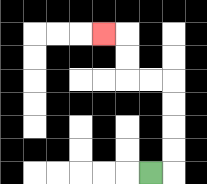{'start': '[6, 7]', 'end': '[4, 1]', 'path_directions': 'R,U,U,U,U,L,L,U,U,L', 'path_coordinates': '[[6, 7], [7, 7], [7, 6], [7, 5], [7, 4], [7, 3], [6, 3], [5, 3], [5, 2], [5, 1], [4, 1]]'}